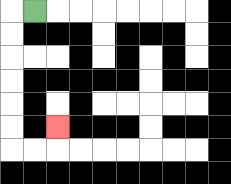{'start': '[1, 0]', 'end': '[2, 5]', 'path_directions': 'L,D,D,D,D,D,D,R,R,U', 'path_coordinates': '[[1, 0], [0, 0], [0, 1], [0, 2], [0, 3], [0, 4], [0, 5], [0, 6], [1, 6], [2, 6], [2, 5]]'}